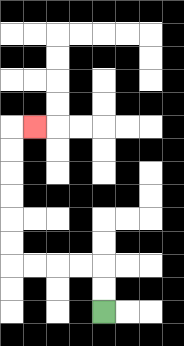{'start': '[4, 13]', 'end': '[1, 5]', 'path_directions': 'U,U,L,L,L,L,U,U,U,U,U,U,R', 'path_coordinates': '[[4, 13], [4, 12], [4, 11], [3, 11], [2, 11], [1, 11], [0, 11], [0, 10], [0, 9], [0, 8], [0, 7], [0, 6], [0, 5], [1, 5]]'}